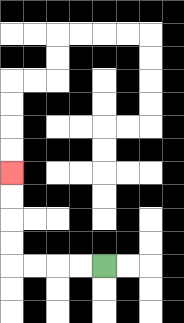{'start': '[4, 11]', 'end': '[0, 7]', 'path_directions': 'L,L,L,L,U,U,U,U', 'path_coordinates': '[[4, 11], [3, 11], [2, 11], [1, 11], [0, 11], [0, 10], [0, 9], [0, 8], [0, 7]]'}